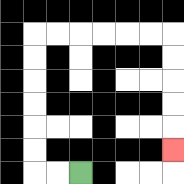{'start': '[3, 7]', 'end': '[7, 6]', 'path_directions': 'L,L,U,U,U,U,U,U,R,R,R,R,R,R,D,D,D,D,D', 'path_coordinates': '[[3, 7], [2, 7], [1, 7], [1, 6], [1, 5], [1, 4], [1, 3], [1, 2], [1, 1], [2, 1], [3, 1], [4, 1], [5, 1], [6, 1], [7, 1], [7, 2], [7, 3], [7, 4], [7, 5], [7, 6]]'}